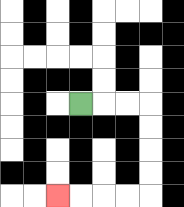{'start': '[3, 4]', 'end': '[2, 8]', 'path_directions': 'R,R,R,D,D,D,D,L,L,L,L', 'path_coordinates': '[[3, 4], [4, 4], [5, 4], [6, 4], [6, 5], [6, 6], [6, 7], [6, 8], [5, 8], [4, 8], [3, 8], [2, 8]]'}